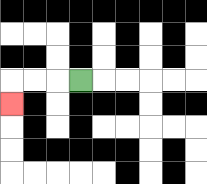{'start': '[3, 3]', 'end': '[0, 4]', 'path_directions': 'L,L,L,D', 'path_coordinates': '[[3, 3], [2, 3], [1, 3], [0, 3], [0, 4]]'}